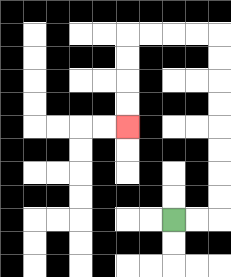{'start': '[7, 9]', 'end': '[5, 5]', 'path_directions': 'R,R,U,U,U,U,U,U,U,U,L,L,L,L,D,D,D,D', 'path_coordinates': '[[7, 9], [8, 9], [9, 9], [9, 8], [9, 7], [9, 6], [9, 5], [9, 4], [9, 3], [9, 2], [9, 1], [8, 1], [7, 1], [6, 1], [5, 1], [5, 2], [5, 3], [5, 4], [5, 5]]'}